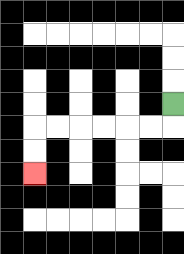{'start': '[7, 4]', 'end': '[1, 7]', 'path_directions': 'D,L,L,L,L,L,L,D,D', 'path_coordinates': '[[7, 4], [7, 5], [6, 5], [5, 5], [4, 5], [3, 5], [2, 5], [1, 5], [1, 6], [1, 7]]'}